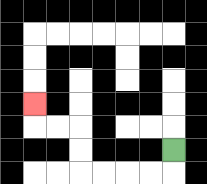{'start': '[7, 6]', 'end': '[1, 4]', 'path_directions': 'D,L,L,L,L,U,U,L,L,U', 'path_coordinates': '[[7, 6], [7, 7], [6, 7], [5, 7], [4, 7], [3, 7], [3, 6], [3, 5], [2, 5], [1, 5], [1, 4]]'}